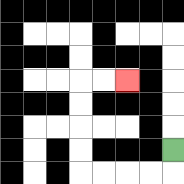{'start': '[7, 6]', 'end': '[5, 3]', 'path_directions': 'D,L,L,L,L,U,U,U,U,R,R', 'path_coordinates': '[[7, 6], [7, 7], [6, 7], [5, 7], [4, 7], [3, 7], [3, 6], [3, 5], [3, 4], [3, 3], [4, 3], [5, 3]]'}